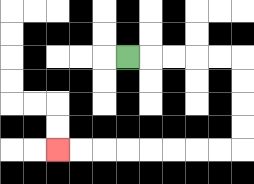{'start': '[5, 2]', 'end': '[2, 6]', 'path_directions': 'R,R,R,R,R,D,D,D,D,L,L,L,L,L,L,L,L', 'path_coordinates': '[[5, 2], [6, 2], [7, 2], [8, 2], [9, 2], [10, 2], [10, 3], [10, 4], [10, 5], [10, 6], [9, 6], [8, 6], [7, 6], [6, 6], [5, 6], [4, 6], [3, 6], [2, 6]]'}